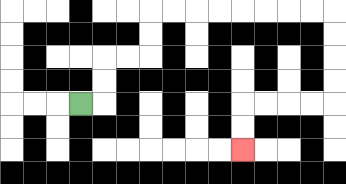{'start': '[3, 4]', 'end': '[10, 6]', 'path_directions': 'R,U,U,R,R,U,U,R,R,R,R,R,R,R,R,D,D,D,D,L,L,L,L,D,D', 'path_coordinates': '[[3, 4], [4, 4], [4, 3], [4, 2], [5, 2], [6, 2], [6, 1], [6, 0], [7, 0], [8, 0], [9, 0], [10, 0], [11, 0], [12, 0], [13, 0], [14, 0], [14, 1], [14, 2], [14, 3], [14, 4], [13, 4], [12, 4], [11, 4], [10, 4], [10, 5], [10, 6]]'}